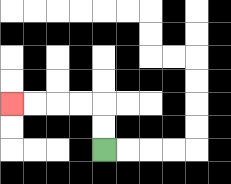{'start': '[4, 6]', 'end': '[0, 4]', 'path_directions': 'U,U,L,L,L,L', 'path_coordinates': '[[4, 6], [4, 5], [4, 4], [3, 4], [2, 4], [1, 4], [0, 4]]'}